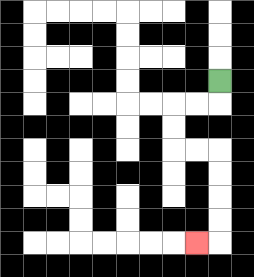{'start': '[9, 3]', 'end': '[8, 10]', 'path_directions': 'D,L,L,D,D,R,R,D,D,D,D,L', 'path_coordinates': '[[9, 3], [9, 4], [8, 4], [7, 4], [7, 5], [7, 6], [8, 6], [9, 6], [9, 7], [9, 8], [9, 9], [9, 10], [8, 10]]'}